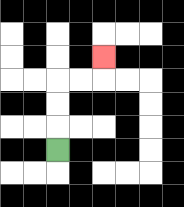{'start': '[2, 6]', 'end': '[4, 2]', 'path_directions': 'U,U,U,R,R,U', 'path_coordinates': '[[2, 6], [2, 5], [2, 4], [2, 3], [3, 3], [4, 3], [4, 2]]'}